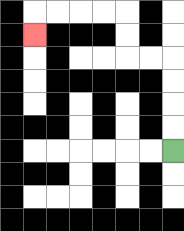{'start': '[7, 6]', 'end': '[1, 1]', 'path_directions': 'U,U,U,U,L,L,U,U,L,L,L,L,D', 'path_coordinates': '[[7, 6], [7, 5], [7, 4], [7, 3], [7, 2], [6, 2], [5, 2], [5, 1], [5, 0], [4, 0], [3, 0], [2, 0], [1, 0], [1, 1]]'}